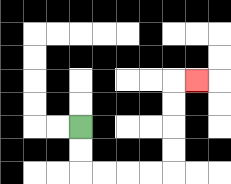{'start': '[3, 5]', 'end': '[8, 3]', 'path_directions': 'D,D,R,R,R,R,U,U,U,U,R', 'path_coordinates': '[[3, 5], [3, 6], [3, 7], [4, 7], [5, 7], [6, 7], [7, 7], [7, 6], [7, 5], [7, 4], [7, 3], [8, 3]]'}